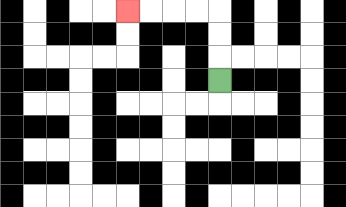{'start': '[9, 3]', 'end': '[5, 0]', 'path_directions': 'U,U,U,L,L,L,L', 'path_coordinates': '[[9, 3], [9, 2], [9, 1], [9, 0], [8, 0], [7, 0], [6, 0], [5, 0]]'}